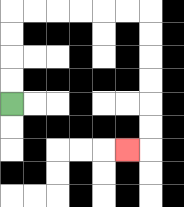{'start': '[0, 4]', 'end': '[5, 6]', 'path_directions': 'U,U,U,U,R,R,R,R,R,R,D,D,D,D,D,D,L', 'path_coordinates': '[[0, 4], [0, 3], [0, 2], [0, 1], [0, 0], [1, 0], [2, 0], [3, 0], [4, 0], [5, 0], [6, 0], [6, 1], [6, 2], [6, 3], [6, 4], [6, 5], [6, 6], [5, 6]]'}